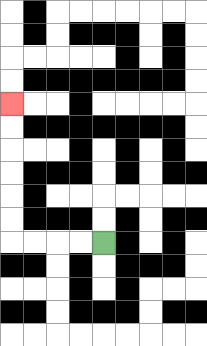{'start': '[4, 10]', 'end': '[0, 4]', 'path_directions': 'L,L,L,L,U,U,U,U,U,U', 'path_coordinates': '[[4, 10], [3, 10], [2, 10], [1, 10], [0, 10], [0, 9], [0, 8], [0, 7], [0, 6], [0, 5], [0, 4]]'}